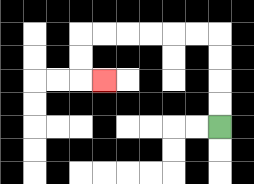{'start': '[9, 5]', 'end': '[4, 3]', 'path_directions': 'U,U,U,U,L,L,L,L,L,L,D,D,R', 'path_coordinates': '[[9, 5], [9, 4], [9, 3], [9, 2], [9, 1], [8, 1], [7, 1], [6, 1], [5, 1], [4, 1], [3, 1], [3, 2], [3, 3], [4, 3]]'}